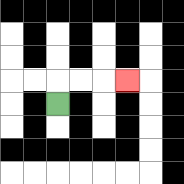{'start': '[2, 4]', 'end': '[5, 3]', 'path_directions': 'U,R,R,R', 'path_coordinates': '[[2, 4], [2, 3], [3, 3], [4, 3], [5, 3]]'}